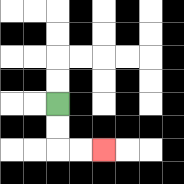{'start': '[2, 4]', 'end': '[4, 6]', 'path_directions': 'D,D,R,R', 'path_coordinates': '[[2, 4], [2, 5], [2, 6], [3, 6], [4, 6]]'}